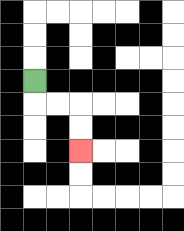{'start': '[1, 3]', 'end': '[3, 6]', 'path_directions': 'D,R,R,D,D', 'path_coordinates': '[[1, 3], [1, 4], [2, 4], [3, 4], [3, 5], [3, 6]]'}